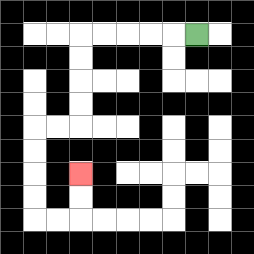{'start': '[8, 1]', 'end': '[3, 7]', 'path_directions': 'L,L,L,L,L,D,D,D,D,L,L,D,D,D,D,R,R,U,U', 'path_coordinates': '[[8, 1], [7, 1], [6, 1], [5, 1], [4, 1], [3, 1], [3, 2], [3, 3], [3, 4], [3, 5], [2, 5], [1, 5], [1, 6], [1, 7], [1, 8], [1, 9], [2, 9], [3, 9], [3, 8], [3, 7]]'}